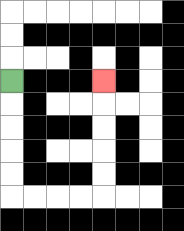{'start': '[0, 3]', 'end': '[4, 3]', 'path_directions': 'D,D,D,D,D,R,R,R,R,U,U,U,U,U', 'path_coordinates': '[[0, 3], [0, 4], [0, 5], [0, 6], [0, 7], [0, 8], [1, 8], [2, 8], [3, 8], [4, 8], [4, 7], [4, 6], [4, 5], [4, 4], [4, 3]]'}